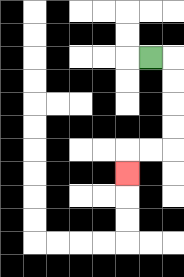{'start': '[6, 2]', 'end': '[5, 7]', 'path_directions': 'R,D,D,D,D,L,L,D', 'path_coordinates': '[[6, 2], [7, 2], [7, 3], [7, 4], [7, 5], [7, 6], [6, 6], [5, 6], [5, 7]]'}